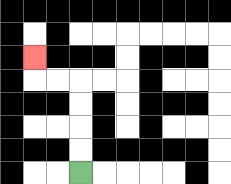{'start': '[3, 7]', 'end': '[1, 2]', 'path_directions': 'U,U,U,U,L,L,U', 'path_coordinates': '[[3, 7], [3, 6], [3, 5], [3, 4], [3, 3], [2, 3], [1, 3], [1, 2]]'}